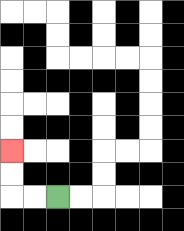{'start': '[2, 8]', 'end': '[0, 6]', 'path_directions': 'L,L,U,U', 'path_coordinates': '[[2, 8], [1, 8], [0, 8], [0, 7], [0, 6]]'}